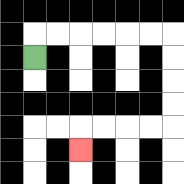{'start': '[1, 2]', 'end': '[3, 6]', 'path_directions': 'U,R,R,R,R,R,R,D,D,D,D,L,L,L,L,D', 'path_coordinates': '[[1, 2], [1, 1], [2, 1], [3, 1], [4, 1], [5, 1], [6, 1], [7, 1], [7, 2], [7, 3], [7, 4], [7, 5], [6, 5], [5, 5], [4, 5], [3, 5], [3, 6]]'}